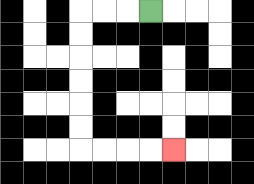{'start': '[6, 0]', 'end': '[7, 6]', 'path_directions': 'L,L,L,D,D,D,D,D,D,R,R,R,R', 'path_coordinates': '[[6, 0], [5, 0], [4, 0], [3, 0], [3, 1], [3, 2], [3, 3], [3, 4], [3, 5], [3, 6], [4, 6], [5, 6], [6, 6], [7, 6]]'}